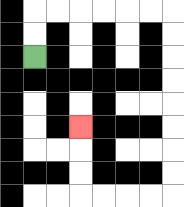{'start': '[1, 2]', 'end': '[3, 5]', 'path_directions': 'U,U,R,R,R,R,R,R,D,D,D,D,D,D,D,D,L,L,L,L,U,U,U', 'path_coordinates': '[[1, 2], [1, 1], [1, 0], [2, 0], [3, 0], [4, 0], [5, 0], [6, 0], [7, 0], [7, 1], [7, 2], [7, 3], [7, 4], [7, 5], [7, 6], [7, 7], [7, 8], [6, 8], [5, 8], [4, 8], [3, 8], [3, 7], [3, 6], [3, 5]]'}